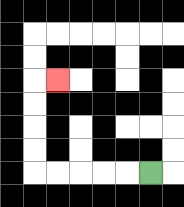{'start': '[6, 7]', 'end': '[2, 3]', 'path_directions': 'L,L,L,L,L,U,U,U,U,R', 'path_coordinates': '[[6, 7], [5, 7], [4, 7], [3, 7], [2, 7], [1, 7], [1, 6], [1, 5], [1, 4], [1, 3], [2, 3]]'}